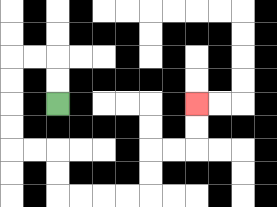{'start': '[2, 4]', 'end': '[8, 4]', 'path_directions': 'U,U,L,L,D,D,D,D,R,R,D,D,R,R,R,R,U,U,R,R,U,U', 'path_coordinates': '[[2, 4], [2, 3], [2, 2], [1, 2], [0, 2], [0, 3], [0, 4], [0, 5], [0, 6], [1, 6], [2, 6], [2, 7], [2, 8], [3, 8], [4, 8], [5, 8], [6, 8], [6, 7], [6, 6], [7, 6], [8, 6], [8, 5], [8, 4]]'}